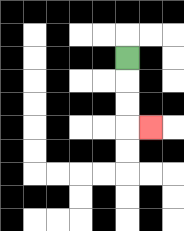{'start': '[5, 2]', 'end': '[6, 5]', 'path_directions': 'D,D,D,R', 'path_coordinates': '[[5, 2], [5, 3], [5, 4], [5, 5], [6, 5]]'}